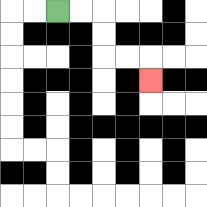{'start': '[2, 0]', 'end': '[6, 3]', 'path_directions': 'R,R,D,D,R,R,D', 'path_coordinates': '[[2, 0], [3, 0], [4, 0], [4, 1], [4, 2], [5, 2], [6, 2], [6, 3]]'}